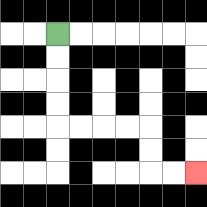{'start': '[2, 1]', 'end': '[8, 7]', 'path_directions': 'D,D,D,D,R,R,R,R,D,D,R,R', 'path_coordinates': '[[2, 1], [2, 2], [2, 3], [2, 4], [2, 5], [3, 5], [4, 5], [5, 5], [6, 5], [6, 6], [6, 7], [7, 7], [8, 7]]'}